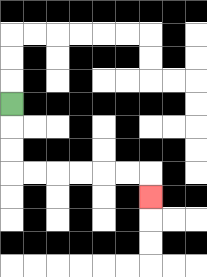{'start': '[0, 4]', 'end': '[6, 8]', 'path_directions': 'D,D,D,R,R,R,R,R,R,D', 'path_coordinates': '[[0, 4], [0, 5], [0, 6], [0, 7], [1, 7], [2, 7], [3, 7], [4, 7], [5, 7], [6, 7], [6, 8]]'}